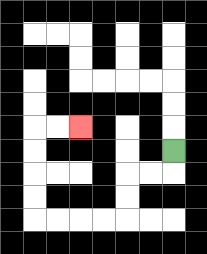{'start': '[7, 6]', 'end': '[3, 5]', 'path_directions': 'D,L,L,D,D,L,L,L,L,U,U,U,U,R,R', 'path_coordinates': '[[7, 6], [7, 7], [6, 7], [5, 7], [5, 8], [5, 9], [4, 9], [3, 9], [2, 9], [1, 9], [1, 8], [1, 7], [1, 6], [1, 5], [2, 5], [3, 5]]'}